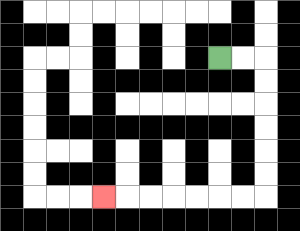{'start': '[9, 2]', 'end': '[4, 8]', 'path_directions': 'R,R,D,D,D,D,D,D,L,L,L,L,L,L,L', 'path_coordinates': '[[9, 2], [10, 2], [11, 2], [11, 3], [11, 4], [11, 5], [11, 6], [11, 7], [11, 8], [10, 8], [9, 8], [8, 8], [7, 8], [6, 8], [5, 8], [4, 8]]'}